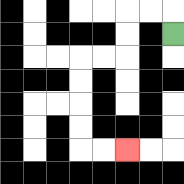{'start': '[7, 1]', 'end': '[5, 6]', 'path_directions': 'U,L,L,D,D,L,L,D,D,D,D,R,R', 'path_coordinates': '[[7, 1], [7, 0], [6, 0], [5, 0], [5, 1], [5, 2], [4, 2], [3, 2], [3, 3], [3, 4], [3, 5], [3, 6], [4, 6], [5, 6]]'}